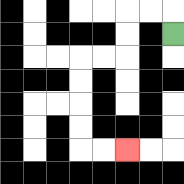{'start': '[7, 1]', 'end': '[5, 6]', 'path_directions': 'U,L,L,D,D,L,L,D,D,D,D,R,R', 'path_coordinates': '[[7, 1], [7, 0], [6, 0], [5, 0], [5, 1], [5, 2], [4, 2], [3, 2], [3, 3], [3, 4], [3, 5], [3, 6], [4, 6], [5, 6]]'}